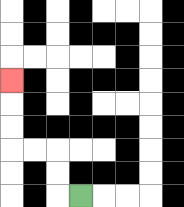{'start': '[3, 8]', 'end': '[0, 3]', 'path_directions': 'L,U,U,L,L,U,U,U', 'path_coordinates': '[[3, 8], [2, 8], [2, 7], [2, 6], [1, 6], [0, 6], [0, 5], [0, 4], [0, 3]]'}